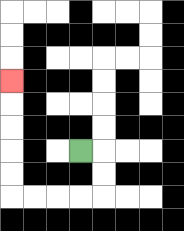{'start': '[3, 6]', 'end': '[0, 3]', 'path_directions': 'R,D,D,L,L,L,L,U,U,U,U,U', 'path_coordinates': '[[3, 6], [4, 6], [4, 7], [4, 8], [3, 8], [2, 8], [1, 8], [0, 8], [0, 7], [0, 6], [0, 5], [0, 4], [0, 3]]'}